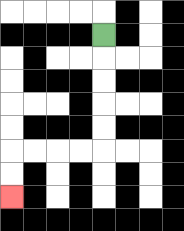{'start': '[4, 1]', 'end': '[0, 8]', 'path_directions': 'D,D,D,D,D,L,L,L,L,D,D', 'path_coordinates': '[[4, 1], [4, 2], [4, 3], [4, 4], [4, 5], [4, 6], [3, 6], [2, 6], [1, 6], [0, 6], [0, 7], [0, 8]]'}